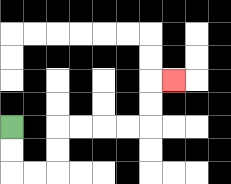{'start': '[0, 5]', 'end': '[7, 3]', 'path_directions': 'D,D,R,R,U,U,R,R,R,R,U,U,R', 'path_coordinates': '[[0, 5], [0, 6], [0, 7], [1, 7], [2, 7], [2, 6], [2, 5], [3, 5], [4, 5], [5, 5], [6, 5], [6, 4], [6, 3], [7, 3]]'}